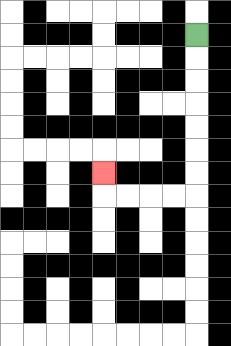{'start': '[8, 1]', 'end': '[4, 7]', 'path_directions': 'D,D,D,D,D,D,D,L,L,L,L,U', 'path_coordinates': '[[8, 1], [8, 2], [8, 3], [8, 4], [8, 5], [8, 6], [8, 7], [8, 8], [7, 8], [6, 8], [5, 8], [4, 8], [4, 7]]'}